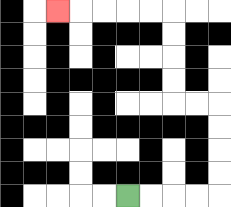{'start': '[5, 8]', 'end': '[2, 0]', 'path_directions': 'R,R,R,R,U,U,U,U,L,L,U,U,U,U,L,L,L,L,L', 'path_coordinates': '[[5, 8], [6, 8], [7, 8], [8, 8], [9, 8], [9, 7], [9, 6], [9, 5], [9, 4], [8, 4], [7, 4], [7, 3], [7, 2], [7, 1], [7, 0], [6, 0], [5, 0], [4, 0], [3, 0], [2, 0]]'}